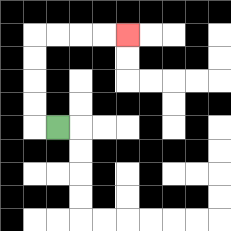{'start': '[2, 5]', 'end': '[5, 1]', 'path_directions': 'L,U,U,U,U,R,R,R,R', 'path_coordinates': '[[2, 5], [1, 5], [1, 4], [1, 3], [1, 2], [1, 1], [2, 1], [3, 1], [4, 1], [5, 1]]'}